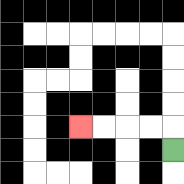{'start': '[7, 6]', 'end': '[3, 5]', 'path_directions': 'U,L,L,L,L', 'path_coordinates': '[[7, 6], [7, 5], [6, 5], [5, 5], [4, 5], [3, 5]]'}